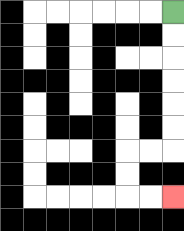{'start': '[7, 0]', 'end': '[7, 8]', 'path_directions': 'D,D,D,D,D,D,L,L,D,D,R,R', 'path_coordinates': '[[7, 0], [7, 1], [7, 2], [7, 3], [7, 4], [7, 5], [7, 6], [6, 6], [5, 6], [5, 7], [5, 8], [6, 8], [7, 8]]'}